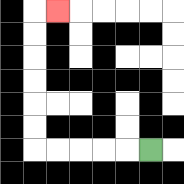{'start': '[6, 6]', 'end': '[2, 0]', 'path_directions': 'L,L,L,L,L,U,U,U,U,U,U,R', 'path_coordinates': '[[6, 6], [5, 6], [4, 6], [3, 6], [2, 6], [1, 6], [1, 5], [1, 4], [1, 3], [1, 2], [1, 1], [1, 0], [2, 0]]'}